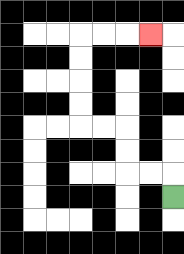{'start': '[7, 8]', 'end': '[6, 1]', 'path_directions': 'U,L,L,U,U,L,L,U,U,U,U,R,R,R', 'path_coordinates': '[[7, 8], [7, 7], [6, 7], [5, 7], [5, 6], [5, 5], [4, 5], [3, 5], [3, 4], [3, 3], [3, 2], [3, 1], [4, 1], [5, 1], [6, 1]]'}